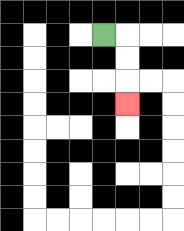{'start': '[4, 1]', 'end': '[5, 4]', 'path_directions': 'R,D,D,D', 'path_coordinates': '[[4, 1], [5, 1], [5, 2], [5, 3], [5, 4]]'}